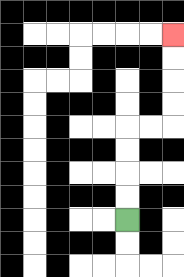{'start': '[5, 9]', 'end': '[7, 1]', 'path_directions': 'U,U,U,U,R,R,U,U,U,U', 'path_coordinates': '[[5, 9], [5, 8], [5, 7], [5, 6], [5, 5], [6, 5], [7, 5], [7, 4], [7, 3], [7, 2], [7, 1]]'}